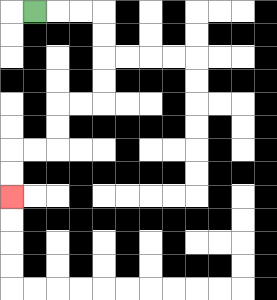{'start': '[1, 0]', 'end': '[0, 8]', 'path_directions': 'R,R,R,D,D,D,D,L,L,D,D,L,L,D,D', 'path_coordinates': '[[1, 0], [2, 0], [3, 0], [4, 0], [4, 1], [4, 2], [4, 3], [4, 4], [3, 4], [2, 4], [2, 5], [2, 6], [1, 6], [0, 6], [0, 7], [0, 8]]'}